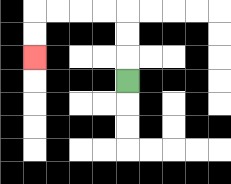{'start': '[5, 3]', 'end': '[1, 2]', 'path_directions': 'U,U,U,L,L,L,L,D,D', 'path_coordinates': '[[5, 3], [5, 2], [5, 1], [5, 0], [4, 0], [3, 0], [2, 0], [1, 0], [1, 1], [1, 2]]'}